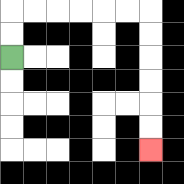{'start': '[0, 2]', 'end': '[6, 6]', 'path_directions': 'U,U,R,R,R,R,R,R,D,D,D,D,D,D', 'path_coordinates': '[[0, 2], [0, 1], [0, 0], [1, 0], [2, 0], [3, 0], [4, 0], [5, 0], [6, 0], [6, 1], [6, 2], [6, 3], [6, 4], [6, 5], [6, 6]]'}